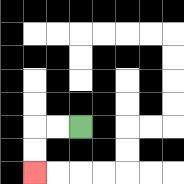{'start': '[3, 5]', 'end': '[1, 7]', 'path_directions': 'L,L,D,D', 'path_coordinates': '[[3, 5], [2, 5], [1, 5], [1, 6], [1, 7]]'}